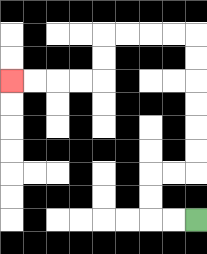{'start': '[8, 9]', 'end': '[0, 3]', 'path_directions': 'L,L,U,U,R,R,U,U,U,U,U,U,L,L,L,L,D,D,L,L,L,L', 'path_coordinates': '[[8, 9], [7, 9], [6, 9], [6, 8], [6, 7], [7, 7], [8, 7], [8, 6], [8, 5], [8, 4], [8, 3], [8, 2], [8, 1], [7, 1], [6, 1], [5, 1], [4, 1], [4, 2], [4, 3], [3, 3], [2, 3], [1, 3], [0, 3]]'}